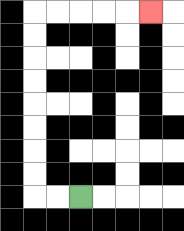{'start': '[3, 8]', 'end': '[6, 0]', 'path_directions': 'L,L,U,U,U,U,U,U,U,U,R,R,R,R,R', 'path_coordinates': '[[3, 8], [2, 8], [1, 8], [1, 7], [1, 6], [1, 5], [1, 4], [1, 3], [1, 2], [1, 1], [1, 0], [2, 0], [3, 0], [4, 0], [5, 0], [6, 0]]'}